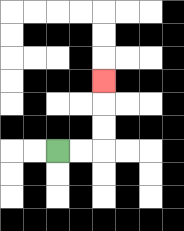{'start': '[2, 6]', 'end': '[4, 3]', 'path_directions': 'R,R,U,U,U', 'path_coordinates': '[[2, 6], [3, 6], [4, 6], [4, 5], [4, 4], [4, 3]]'}